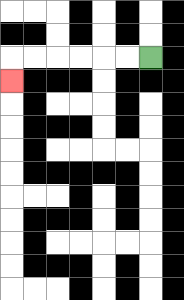{'start': '[6, 2]', 'end': '[0, 3]', 'path_directions': 'L,L,L,L,L,L,D', 'path_coordinates': '[[6, 2], [5, 2], [4, 2], [3, 2], [2, 2], [1, 2], [0, 2], [0, 3]]'}